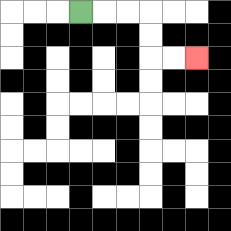{'start': '[3, 0]', 'end': '[8, 2]', 'path_directions': 'R,R,R,D,D,R,R', 'path_coordinates': '[[3, 0], [4, 0], [5, 0], [6, 0], [6, 1], [6, 2], [7, 2], [8, 2]]'}